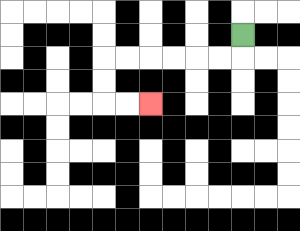{'start': '[10, 1]', 'end': '[6, 4]', 'path_directions': 'D,L,L,L,L,L,L,D,D,R,R', 'path_coordinates': '[[10, 1], [10, 2], [9, 2], [8, 2], [7, 2], [6, 2], [5, 2], [4, 2], [4, 3], [4, 4], [5, 4], [6, 4]]'}